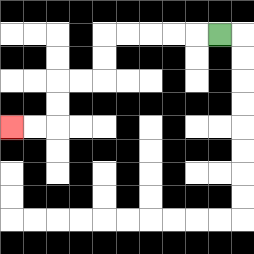{'start': '[9, 1]', 'end': '[0, 5]', 'path_directions': 'L,L,L,L,L,D,D,L,L,D,D,L,L', 'path_coordinates': '[[9, 1], [8, 1], [7, 1], [6, 1], [5, 1], [4, 1], [4, 2], [4, 3], [3, 3], [2, 3], [2, 4], [2, 5], [1, 5], [0, 5]]'}